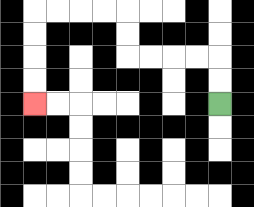{'start': '[9, 4]', 'end': '[1, 4]', 'path_directions': 'U,U,L,L,L,L,U,U,L,L,L,L,D,D,D,D', 'path_coordinates': '[[9, 4], [9, 3], [9, 2], [8, 2], [7, 2], [6, 2], [5, 2], [5, 1], [5, 0], [4, 0], [3, 0], [2, 0], [1, 0], [1, 1], [1, 2], [1, 3], [1, 4]]'}